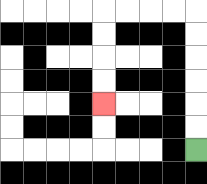{'start': '[8, 6]', 'end': '[4, 4]', 'path_directions': 'U,U,U,U,U,U,L,L,L,L,D,D,D,D', 'path_coordinates': '[[8, 6], [8, 5], [8, 4], [8, 3], [8, 2], [8, 1], [8, 0], [7, 0], [6, 0], [5, 0], [4, 0], [4, 1], [4, 2], [4, 3], [4, 4]]'}